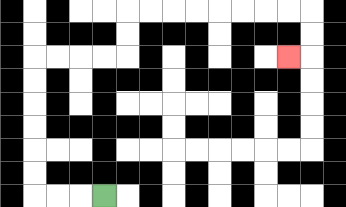{'start': '[4, 8]', 'end': '[12, 2]', 'path_directions': 'L,L,L,U,U,U,U,U,U,R,R,R,R,U,U,R,R,R,R,R,R,R,R,D,D,L', 'path_coordinates': '[[4, 8], [3, 8], [2, 8], [1, 8], [1, 7], [1, 6], [1, 5], [1, 4], [1, 3], [1, 2], [2, 2], [3, 2], [4, 2], [5, 2], [5, 1], [5, 0], [6, 0], [7, 0], [8, 0], [9, 0], [10, 0], [11, 0], [12, 0], [13, 0], [13, 1], [13, 2], [12, 2]]'}